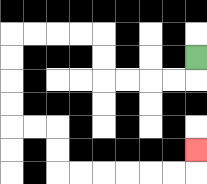{'start': '[8, 2]', 'end': '[8, 6]', 'path_directions': 'D,L,L,L,L,U,U,L,L,L,L,D,D,D,D,R,R,D,D,R,R,R,R,R,R,U', 'path_coordinates': '[[8, 2], [8, 3], [7, 3], [6, 3], [5, 3], [4, 3], [4, 2], [4, 1], [3, 1], [2, 1], [1, 1], [0, 1], [0, 2], [0, 3], [0, 4], [0, 5], [1, 5], [2, 5], [2, 6], [2, 7], [3, 7], [4, 7], [5, 7], [6, 7], [7, 7], [8, 7], [8, 6]]'}